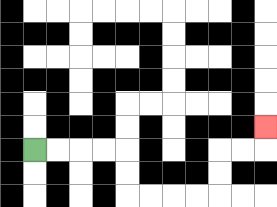{'start': '[1, 6]', 'end': '[11, 5]', 'path_directions': 'R,R,R,R,D,D,R,R,R,R,U,U,R,R,U', 'path_coordinates': '[[1, 6], [2, 6], [3, 6], [4, 6], [5, 6], [5, 7], [5, 8], [6, 8], [7, 8], [8, 8], [9, 8], [9, 7], [9, 6], [10, 6], [11, 6], [11, 5]]'}